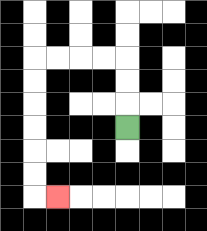{'start': '[5, 5]', 'end': '[2, 8]', 'path_directions': 'U,U,U,L,L,L,L,D,D,D,D,D,D,R', 'path_coordinates': '[[5, 5], [5, 4], [5, 3], [5, 2], [4, 2], [3, 2], [2, 2], [1, 2], [1, 3], [1, 4], [1, 5], [1, 6], [1, 7], [1, 8], [2, 8]]'}